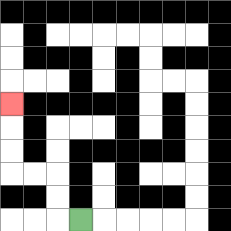{'start': '[3, 9]', 'end': '[0, 4]', 'path_directions': 'L,U,U,L,L,U,U,U', 'path_coordinates': '[[3, 9], [2, 9], [2, 8], [2, 7], [1, 7], [0, 7], [0, 6], [0, 5], [0, 4]]'}